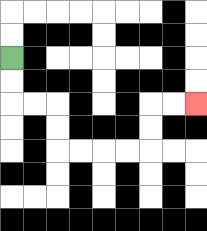{'start': '[0, 2]', 'end': '[8, 4]', 'path_directions': 'D,D,R,R,D,D,R,R,R,R,U,U,R,R', 'path_coordinates': '[[0, 2], [0, 3], [0, 4], [1, 4], [2, 4], [2, 5], [2, 6], [3, 6], [4, 6], [5, 6], [6, 6], [6, 5], [6, 4], [7, 4], [8, 4]]'}